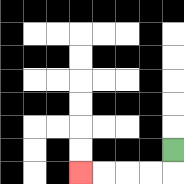{'start': '[7, 6]', 'end': '[3, 7]', 'path_directions': 'D,L,L,L,L', 'path_coordinates': '[[7, 6], [7, 7], [6, 7], [5, 7], [4, 7], [3, 7]]'}